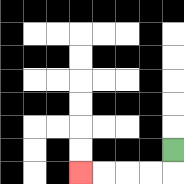{'start': '[7, 6]', 'end': '[3, 7]', 'path_directions': 'D,L,L,L,L', 'path_coordinates': '[[7, 6], [7, 7], [6, 7], [5, 7], [4, 7], [3, 7]]'}